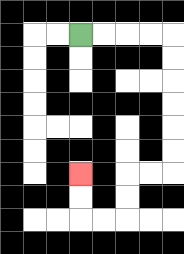{'start': '[3, 1]', 'end': '[3, 7]', 'path_directions': 'R,R,R,R,D,D,D,D,D,D,L,L,D,D,L,L,U,U', 'path_coordinates': '[[3, 1], [4, 1], [5, 1], [6, 1], [7, 1], [7, 2], [7, 3], [7, 4], [7, 5], [7, 6], [7, 7], [6, 7], [5, 7], [5, 8], [5, 9], [4, 9], [3, 9], [3, 8], [3, 7]]'}